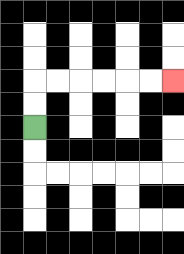{'start': '[1, 5]', 'end': '[7, 3]', 'path_directions': 'U,U,R,R,R,R,R,R', 'path_coordinates': '[[1, 5], [1, 4], [1, 3], [2, 3], [3, 3], [4, 3], [5, 3], [6, 3], [7, 3]]'}